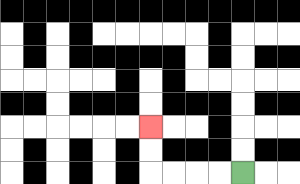{'start': '[10, 7]', 'end': '[6, 5]', 'path_directions': 'L,L,L,L,U,U', 'path_coordinates': '[[10, 7], [9, 7], [8, 7], [7, 7], [6, 7], [6, 6], [6, 5]]'}